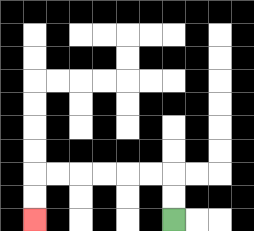{'start': '[7, 9]', 'end': '[1, 9]', 'path_directions': 'U,U,L,L,L,L,L,L,D,D', 'path_coordinates': '[[7, 9], [7, 8], [7, 7], [6, 7], [5, 7], [4, 7], [3, 7], [2, 7], [1, 7], [1, 8], [1, 9]]'}